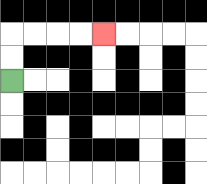{'start': '[0, 3]', 'end': '[4, 1]', 'path_directions': 'U,U,R,R,R,R', 'path_coordinates': '[[0, 3], [0, 2], [0, 1], [1, 1], [2, 1], [3, 1], [4, 1]]'}